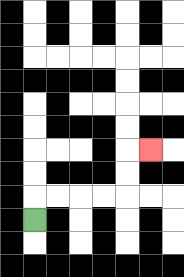{'start': '[1, 9]', 'end': '[6, 6]', 'path_directions': 'U,R,R,R,R,U,U,R', 'path_coordinates': '[[1, 9], [1, 8], [2, 8], [3, 8], [4, 8], [5, 8], [5, 7], [5, 6], [6, 6]]'}